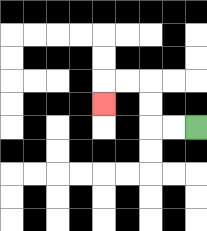{'start': '[8, 5]', 'end': '[4, 4]', 'path_directions': 'L,L,U,U,L,L,D', 'path_coordinates': '[[8, 5], [7, 5], [6, 5], [6, 4], [6, 3], [5, 3], [4, 3], [4, 4]]'}